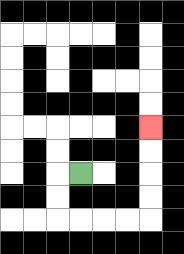{'start': '[3, 7]', 'end': '[6, 5]', 'path_directions': 'L,D,D,R,R,R,R,U,U,U,U', 'path_coordinates': '[[3, 7], [2, 7], [2, 8], [2, 9], [3, 9], [4, 9], [5, 9], [6, 9], [6, 8], [6, 7], [6, 6], [6, 5]]'}